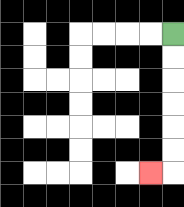{'start': '[7, 1]', 'end': '[6, 7]', 'path_directions': 'D,D,D,D,D,D,L', 'path_coordinates': '[[7, 1], [7, 2], [7, 3], [7, 4], [7, 5], [7, 6], [7, 7], [6, 7]]'}